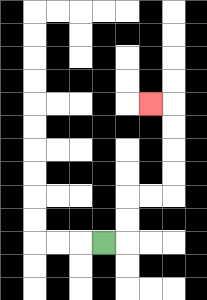{'start': '[4, 10]', 'end': '[6, 4]', 'path_directions': 'R,U,U,R,R,U,U,U,U,L', 'path_coordinates': '[[4, 10], [5, 10], [5, 9], [5, 8], [6, 8], [7, 8], [7, 7], [7, 6], [7, 5], [7, 4], [6, 4]]'}